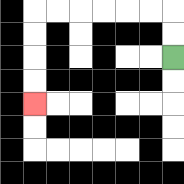{'start': '[7, 2]', 'end': '[1, 4]', 'path_directions': 'U,U,L,L,L,L,L,L,D,D,D,D', 'path_coordinates': '[[7, 2], [7, 1], [7, 0], [6, 0], [5, 0], [4, 0], [3, 0], [2, 0], [1, 0], [1, 1], [1, 2], [1, 3], [1, 4]]'}